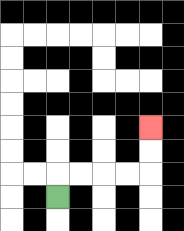{'start': '[2, 8]', 'end': '[6, 5]', 'path_directions': 'U,R,R,R,R,U,U', 'path_coordinates': '[[2, 8], [2, 7], [3, 7], [4, 7], [5, 7], [6, 7], [6, 6], [6, 5]]'}